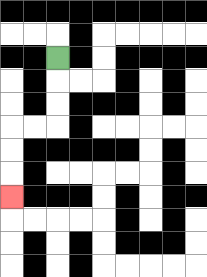{'start': '[2, 2]', 'end': '[0, 8]', 'path_directions': 'D,D,D,L,L,D,D,D', 'path_coordinates': '[[2, 2], [2, 3], [2, 4], [2, 5], [1, 5], [0, 5], [0, 6], [0, 7], [0, 8]]'}